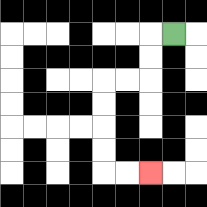{'start': '[7, 1]', 'end': '[6, 7]', 'path_directions': 'L,D,D,L,L,D,D,D,D,R,R', 'path_coordinates': '[[7, 1], [6, 1], [6, 2], [6, 3], [5, 3], [4, 3], [4, 4], [4, 5], [4, 6], [4, 7], [5, 7], [6, 7]]'}